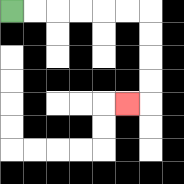{'start': '[0, 0]', 'end': '[5, 4]', 'path_directions': 'R,R,R,R,R,R,D,D,D,D,L', 'path_coordinates': '[[0, 0], [1, 0], [2, 0], [3, 0], [4, 0], [5, 0], [6, 0], [6, 1], [6, 2], [6, 3], [6, 4], [5, 4]]'}